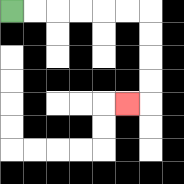{'start': '[0, 0]', 'end': '[5, 4]', 'path_directions': 'R,R,R,R,R,R,D,D,D,D,L', 'path_coordinates': '[[0, 0], [1, 0], [2, 0], [3, 0], [4, 0], [5, 0], [6, 0], [6, 1], [6, 2], [6, 3], [6, 4], [5, 4]]'}